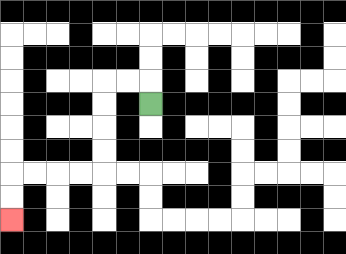{'start': '[6, 4]', 'end': '[0, 9]', 'path_directions': 'U,L,L,D,D,D,D,L,L,L,L,D,D', 'path_coordinates': '[[6, 4], [6, 3], [5, 3], [4, 3], [4, 4], [4, 5], [4, 6], [4, 7], [3, 7], [2, 7], [1, 7], [0, 7], [0, 8], [0, 9]]'}